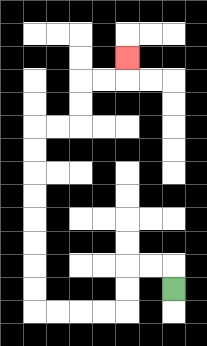{'start': '[7, 12]', 'end': '[5, 2]', 'path_directions': 'U,L,L,D,D,L,L,L,L,U,U,U,U,U,U,U,U,R,R,U,U,R,R,U', 'path_coordinates': '[[7, 12], [7, 11], [6, 11], [5, 11], [5, 12], [5, 13], [4, 13], [3, 13], [2, 13], [1, 13], [1, 12], [1, 11], [1, 10], [1, 9], [1, 8], [1, 7], [1, 6], [1, 5], [2, 5], [3, 5], [3, 4], [3, 3], [4, 3], [5, 3], [5, 2]]'}